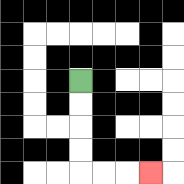{'start': '[3, 3]', 'end': '[6, 7]', 'path_directions': 'D,D,D,D,R,R,R', 'path_coordinates': '[[3, 3], [3, 4], [3, 5], [3, 6], [3, 7], [4, 7], [5, 7], [6, 7]]'}